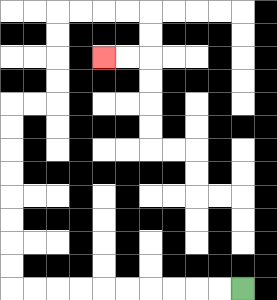{'start': '[10, 12]', 'end': '[4, 2]', 'path_directions': 'L,L,L,L,L,L,L,L,L,L,U,U,U,U,U,U,U,U,R,R,U,U,U,U,R,R,R,R,D,D,L,L', 'path_coordinates': '[[10, 12], [9, 12], [8, 12], [7, 12], [6, 12], [5, 12], [4, 12], [3, 12], [2, 12], [1, 12], [0, 12], [0, 11], [0, 10], [0, 9], [0, 8], [0, 7], [0, 6], [0, 5], [0, 4], [1, 4], [2, 4], [2, 3], [2, 2], [2, 1], [2, 0], [3, 0], [4, 0], [5, 0], [6, 0], [6, 1], [6, 2], [5, 2], [4, 2]]'}